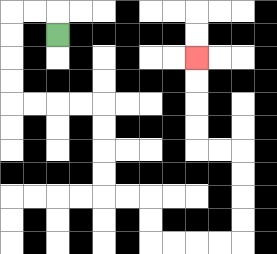{'start': '[2, 1]', 'end': '[8, 2]', 'path_directions': 'U,L,L,D,D,D,D,R,R,R,R,D,D,D,D,R,R,D,D,R,R,R,R,U,U,U,U,L,L,U,U,U,U', 'path_coordinates': '[[2, 1], [2, 0], [1, 0], [0, 0], [0, 1], [0, 2], [0, 3], [0, 4], [1, 4], [2, 4], [3, 4], [4, 4], [4, 5], [4, 6], [4, 7], [4, 8], [5, 8], [6, 8], [6, 9], [6, 10], [7, 10], [8, 10], [9, 10], [10, 10], [10, 9], [10, 8], [10, 7], [10, 6], [9, 6], [8, 6], [8, 5], [8, 4], [8, 3], [8, 2]]'}